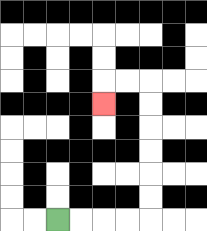{'start': '[2, 9]', 'end': '[4, 4]', 'path_directions': 'R,R,R,R,U,U,U,U,U,U,L,L,D', 'path_coordinates': '[[2, 9], [3, 9], [4, 9], [5, 9], [6, 9], [6, 8], [6, 7], [6, 6], [6, 5], [6, 4], [6, 3], [5, 3], [4, 3], [4, 4]]'}